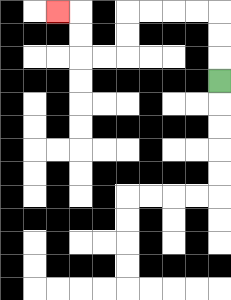{'start': '[9, 3]', 'end': '[2, 0]', 'path_directions': 'U,U,U,L,L,L,L,D,D,L,L,U,U,L', 'path_coordinates': '[[9, 3], [9, 2], [9, 1], [9, 0], [8, 0], [7, 0], [6, 0], [5, 0], [5, 1], [5, 2], [4, 2], [3, 2], [3, 1], [3, 0], [2, 0]]'}